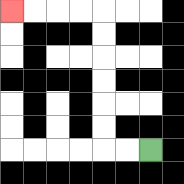{'start': '[6, 6]', 'end': '[0, 0]', 'path_directions': 'L,L,U,U,U,U,U,U,L,L,L,L', 'path_coordinates': '[[6, 6], [5, 6], [4, 6], [4, 5], [4, 4], [4, 3], [4, 2], [4, 1], [4, 0], [3, 0], [2, 0], [1, 0], [0, 0]]'}